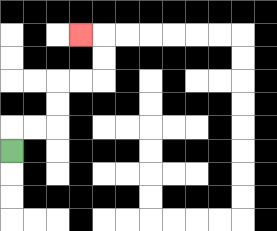{'start': '[0, 6]', 'end': '[3, 1]', 'path_directions': 'U,R,R,U,U,R,R,U,U,L', 'path_coordinates': '[[0, 6], [0, 5], [1, 5], [2, 5], [2, 4], [2, 3], [3, 3], [4, 3], [4, 2], [4, 1], [3, 1]]'}